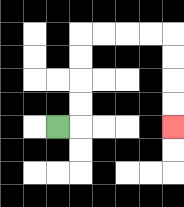{'start': '[2, 5]', 'end': '[7, 5]', 'path_directions': 'R,U,U,U,U,R,R,R,R,D,D,D,D', 'path_coordinates': '[[2, 5], [3, 5], [3, 4], [3, 3], [3, 2], [3, 1], [4, 1], [5, 1], [6, 1], [7, 1], [7, 2], [7, 3], [7, 4], [7, 5]]'}